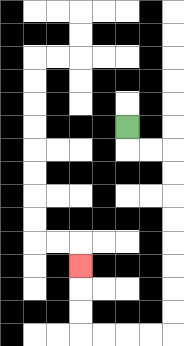{'start': '[5, 5]', 'end': '[3, 11]', 'path_directions': 'D,R,R,D,D,D,D,D,D,D,D,L,L,L,L,U,U,U', 'path_coordinates': '[[5, 5], [5, 6], [6, 6], [7, 6], [7, 7], [7, 8], [7, 9], [7, 10], [7, 11], [7, 12], [7, 13], [7, 14], [6, 14], [5, 14], [4, 14], [3, 14], [3, 13], [3, 12], [3, 11]]'}